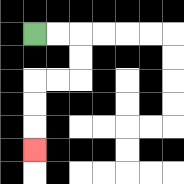{'start': '[1, 1]', 'end': '[1, 6]', 'path_directions': 'R,R,D,D,L,L,D,D,D', 'path_coordinates': '[[1, 1], [2, 1], [3, 1], [3, 2], [3, 3], [2, 3], [1, 3], [1, 4], [1, 5], [1, 6]]'}